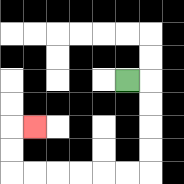{'start': '[5, 3]', 'end': '[1, 5]', 'path_directions': 'R,D,D,D,D,L,L,L,L,L,L,U,U,R', 'path_coordinates': '[[5, 3], [6, 3], [6, 4], [6, 5], [6, 6], [6, 7], [5, 7], [4, 7], [3, 7], [2, 7], [1, 7], [0, 7], [0, 6], [0, 5], [1, 5]]'}